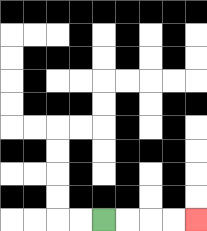{'start': '[4, 9]', 'end': '[8, 9]', 'path_directions': 'R,R,R,R', 'path_coordinates': '[[4, 9], [5, 9], [6, 9], [7, 9], [8, 9]]'}